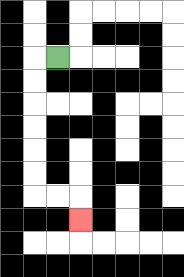{'start': '[2, 2]', 'end': '[3, 9]', 'path_directions': 'L,D,D,D,D,D,D,R,R,D', 'path_coordinates': '[[2, 2], [1, 2], [1, 3], [1, 4], [1, 5], [1, 6], [1, 7], [1, 8], [2, 8], [3, 8], [3, 9]]'}